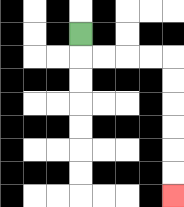{'start': '[3, 1]', 'end': '[7, 8]', 'path_directions': 'D,R,R,R,R,D,D,D,D,D,D', 'path_coordinates': '[[3, 1], [3, 2], [4, 2], [5, 2], [6, 2], [7, 2], [7, 3], [7, 4], [7, 5], [7, 6], [7, 7], [7, 8]]'}